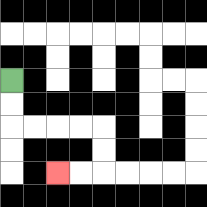{'start': '[0, 3]', 'end': '[2, 7]', 'path_directions': 'D,D,R,R,R,R,D,D,L,L', 'path_coordinates': '[[0, 3], [0, 4], [0, 5], [1, 5], [2, 5], [3, 5], [4, 5], [4, 6], [4, 7], [3, 7], [2, 7]]'}